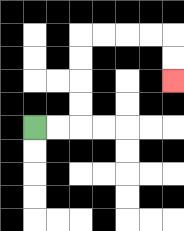{'start': '[1, 5]', 'end': '[7, 3]', 'path_directions': 'R,R,U,U,U,U,R,R,R,R,D,D', 'path_coordinates': '[[1, 5], [2, 5], [3, 5], [3, 4], [3, 3], [3, 2], [3, 1], [4, 1], [5, 1], [6, 1], [7, 1], [7, 2], [7, 3]]'}